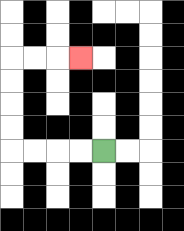{'start': '[4, 6]', 'end': '[3, 2]', 'path_directions': 'L,L,L,L,U,U,U,U,R,R,R', 'path_coordinates': '[[4, 6], [3, 6], [2, 6], [1, 6], [0, 6], [0, 5], [0, 4], [0, 3], [0, 2], [1, 2], [2, 2], [3, 2]]'}